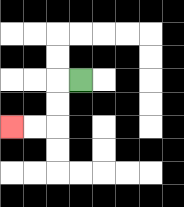{'start': '[3, 3]', 'end': '[0, 5]', 'path_directions': 'L,D,D,L,L', 'path_coordinates': '[[3, 3], [2, 3], [2, 4], [2, 5], [1, 5], [0, 5]]'}